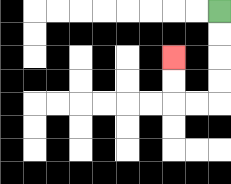{'start': '[9, 0]', 'end': '[7, 2]', 'path_directions': 'D,D,D,D,L,L,U,U', 'path_coordinates': '[[9, 0], [9, 1], [9, 2], [9, 3], [9, 4], [8, 4], [7, 4], [7, 3], [7, 2]]'}